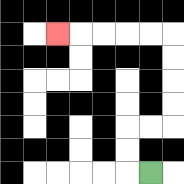{'start': '[6, 7]', 'end': '[2, 1]', 'path_directions': 'L,U,U,R,R,U,U,U,U,L,L,L,L,L', 'path_coordinates': '[[6, 7], [5, 7], [5, 6], [5, 5], [6, 5], [7, 5], [7, 4], [7, 3], [7, 2], [7, 1], [6, 1], [5, 1], [4, 1], [3, 1], [2, 1]]'}